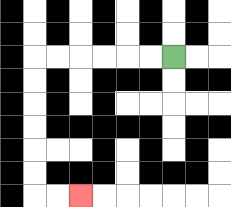{'start': '[7, 2]', 'end': '[3, 8]', 'path_directions': 'L,L,L,L,L,L,D,D,D,D,D,D,R,R', 'path_coordinates': '[[7, 2], [6, 2], [5, 2], [4, 2], [3, 2], [2, 2], [1, 2], [1, 3], [1, 4], [1, 5], [1, 6], [1, 7], [1, 8], [2, 8], [3, 8]]'}